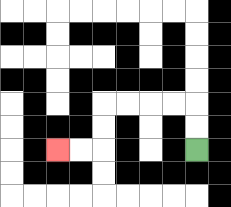{'start': '[8, 6]', 'end': '[2, 6]', 'path_directions': 'U,U,L,L,L,L,D,D,L,L', 'path_coordinates': '[[8, 6], [8, 5], [8, 4], [7, 4], [6, 4], [5, 4], [4, 4], [4, 5], [4, 6], [3, 6], [2, 6]]'}